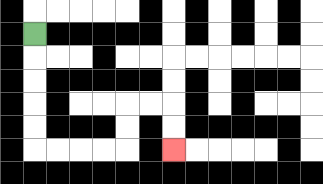{'start': '[1, 1]', 'end': '[7, 6]', 'path_directions': 'D,D,D,D,D,R,R,R,R,U,U,R,R,D,D', 'path_coordinates': '[[1, 1], [1, 2], [1, 3], [1, 4], [1, 5], [1, 6], [2, 6], [3, 6], [4, 6], [5, 6], [5, 5], [5, 4], [6, 4], [7, 4], [7, 5], [7, 6]]'}